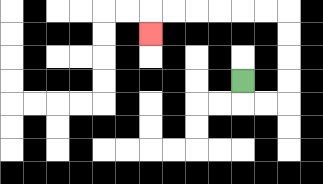{'start': '[10, 3]', 'end': '[6, 1]', 'path_directions': 'D,R,R,U,U,U,U,L,L,L,L,L,L,D', 'path_coordinates': '[[10, 3], [10, 4], [11, 4], [12, 4], [12, 3], [12, 2], [12, 1], [12, 0], [11, 0], [10, 0], [9, 0], [8, 0], [7, 0], [6, 0], [6, 1]]'}